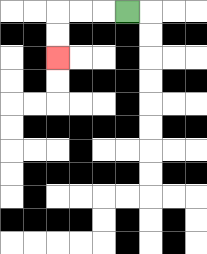{'start': '[5, 0]', 'end': '[2, 2]', 'path_directions': 'L,L,L,D,D', 'path_coordinates': '[[5, 0], [4, 0], [3, 0], [2, 0], [2, 1], [2, 2]]'}